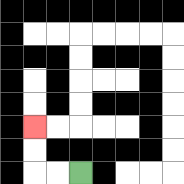{'start': '[3, 7]', 'end': '[1, 5]', 'path_directions': 'L,L,U,U', 'path_coordinates': '[[3, 7], [2, 7], [1, 7], [1, 6], [1, 5]]'}